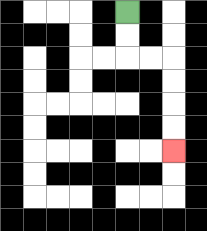{'start': '[5, 0]', 'end': '[7, 6]', 'path_directions': 'D,D,R,R,D,D,D,D', 'path_coordinates': '[[5, 0], [5, 1], [5, 2], [6, 2], [7, 2], [7, 3], [7, 4], [7, 5], [7, 6]]'}